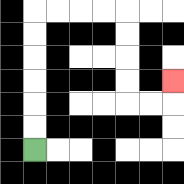{'start': '[1, 6]', 'end': '[7, 3]', 'path_directions': 'U,U,U,U,U,U,R,R,R,R,D,D,D,D,R,R,U', 'path_coordinates': '[[1, 6], [1, 5], [1, 4], [1, 3], [1, 2], [1, 1], [1, 0], [2, 0], [3, 0], [4, 0], [5, 0], [5, 1], [5, 2], [5, 3], [5, 4], [6, 4], [7, 4], [7, 3]]'}